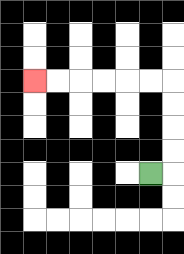{'start': '[6, 7]', 'end': '[1, 3]', 'path_directions': 'R,U,U,U,U,L,L,L,L,L,L', 'path_coordinates': '[[6, 7], [7, 7], [7, 6], [7, 5], [7, 4], [7, 3], [6, 3], [5, 3], [4, 3], [3, 3], [2, 3], [1, 3]]'}